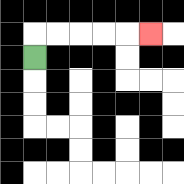{'start': '[1, 2]', 'end': '[6, 1]', 'path_directions': 'U,R,R,R,R,R', 'path_coordinates': '[[1, 2], [1, 1], [2, 1], [3, 1], [4, 1], [5, 1], [6, 1]]'}